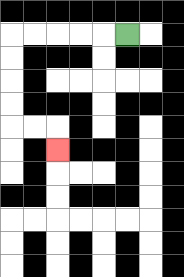{'start': '[5, 1]', 'end': '[2, 6]', 'path_directions': 'L,L,L,L,L,D,D,D,D,R,R,D', 'path_coordinates': '[[5, 1], [4, 1], [3, 1], [2, 1], [1, 1], [0, 1], [0, 2], [0, 3], [0, 4], [0, 5], [1, 5], [2, 5], [2, 6]]'}